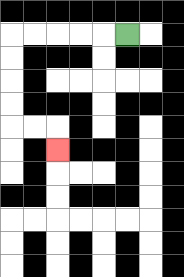{'start': '[5, 1]', 'end': '[2, 6]', 'path_directions': 'L,L,L,L,L,D,D,D,D,R,R,D', 'path_coordinates': '[[5, 1], [4, 1], [3, 1], [2, 1], [1, 1], [0, 1], [0, 2], [0, 3], [0, 4], [0, 5], [1, 5], [2, 5], [2, 6]]'}